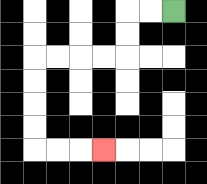{'start': '[7, 0]', 'end': '[4, 6]', 'path_directions': 'L,L,D,D,L,L,L,L,D,D,D,D,R,R,R', 'path_coordinates': '[[7, 0], [6, 0], [5, 0], [5, 1], [5, 2], [4, 2], [3, 2], [2, 2], [1, 2], [1, 3], [1, 4], [1, 5], [1, 6], [2, 6], [3, 6], [4, 6]]'}